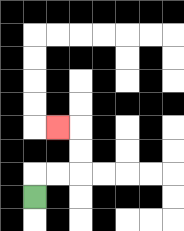{'start': '[1, 8]', 'end': '[2, 5]', 'path_directions': 'U,R,R,U,U,L', 'path_coordinates': '[[1, 8], [1, 7], [2, 7], [3, 7], [3, 6], [3, 5], [2, 5]]'}